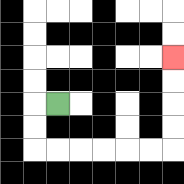{'start': '[2, 4]', 'end': '[7, 2]', 'path_directions': 'L,D,D,R,R,R,R,R,R,U,U,U,U', 'path_coordinates': '[[2, 4], [1, 4], [1, 5], [1, 6], [2, 6], [3, 6], [4, 6], [5, 6], [6, 6], [7, 6], [7, 5], [7, 4], [7, 3], [7, 2]]'}